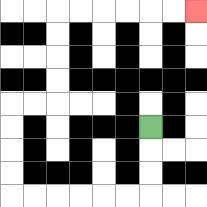{'start': '[6, 5]', 'end': '[8, 0]', 'path_directions': 'D,D,D,L,L,L,L,L,L,U,U,U,U,R,R,U,U,U,U,R,R,R,R,R,R', 'path_coordinates': '[[6, 5], [6, 6], [6, 7], [6, 8], [5, 8], [4, 8], [3, 8], [2, 8], [1, 8], [0, 8], [0, 7], [0, 6], [0, 5], [0, 4], [1, 4], [2, 4], [2, 3], [2, 2], [2, 1], [2, 0], [3, 0], [4, 0], [5, 0], [6, 0], [7, 0], [8, 0]]'}